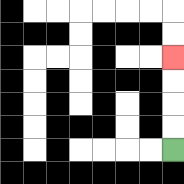{'start': '[7, 6]', 'end': '[7, 2]', 'path_directions': 'U,U,U,U', 'path_coordinates': '[[7, 6], [7, 5], [7, 4], [7, 3], [7, 2]]'}